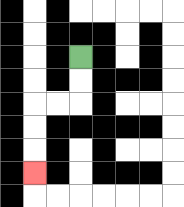{'start': '[3, 2]', 'end': '[1, 7]', 'path_directions': 'D,D,L,L,D,D,D', 'path_coordinates': '[[3, 2], [3, 3], [3, 4], [2, 4], [1, 4], [1, 5], [1, 6], [1, 7]]'}